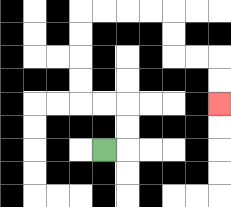{'start': '[4, 6]', 'end': '[9, 4]', 'path_directions': 'R,U,U,L,L,U,U,U,U,R,R,R,R,D,D,R,R,D,D', 'path_coordinates': '[[4, 6], [5, 6], [5, 5], [5, 4], [4, 4], [3, 4], [3, 3], [3, 2], [3, 1], [3, 0], [4, 0], [5, 0], [6, 0], [7, 0], [7, 1], [7, 2], [8, 2], [9, 2], [9, 3], [9, 4]]'}